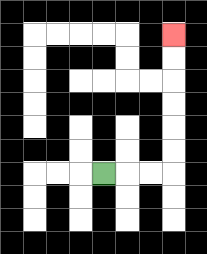{'start': '[4, 7]', 'end': '[7, 1]', 'path_directions': 'R,R,R,U,U,U,U,U,U', 'path_coordinates': '[[4, 7], [5, 7], [6, 7], [7, 7], [7, 6], [7, 5], [7, 4], [7, 3], [7, 2], [7, 1]]'}